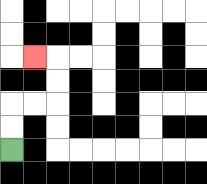{'start': '[0, 6]', 'end': '[1, 2]', 'path_directions': 'U,U,R,R,U,U,L', 'path_coordinates': '[[0, 6], [0, 5], [0, 4], [1, 4], [2, 4], [2, 3], [2, 2], [1, 2]]'}